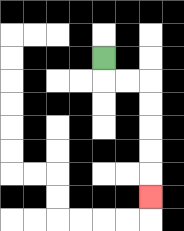{'start': '[4, 2]', 'end': '[6, 8]', 'path_directions': 'D,R,R,D,D,D,D,D', 'path_coordinates': '[[4, 2], [4, 3], [5, 3], [6, 3], [6, 4], [6, 5], [6, 6], [6, 7], [6, 8]]'}